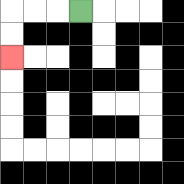{'start': '[3, 0]', 'end': '[0, 2]', 'path_directions': 'L,L,L,D,D', 'path_coordinates': '[[3, 0], [2, 0], [1, 0], [0, 0], [0, 1], [0, 2]]'}